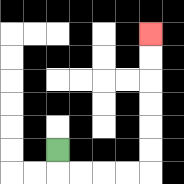{'start': '[2, 6]', 'end': '[6, 1]', 'path_directions': 'D,R,R,R,R,U,U,U,U,U,U', 'path_coordinates': '[[2, 6], [2, 7], [3, 7], [4, 7], [5, 7], [6, 7], [6, 6], [6, 5], [6, 4], [6, 3], [6, 2], [6, 1]]'}